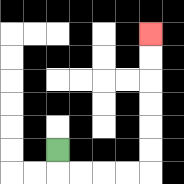{'start': '[2, 6]', 'end': '[6, 1]', 'path_directions': 'D,R,R,R,R,U,U,U,U,U,U', 'path_coordinates': '[[2, 6], [2, 7], [3, 7], [4, 7], [5, 7], [6, 7], [6, 6], [6, 5], [6, 4], [6, 3], [6, 2], [6, 1]]'}